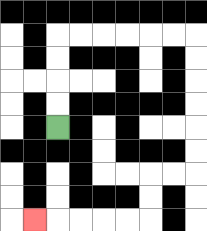{'start': '[2, 5]', 'end': '[1, 9]', 'path_directions': 'U,U,U,U,R,R,R,R,R,R,D,D,D,D,D,D,L,L,D,D,L,L,L,L,L', 'path_coordinates': '[[2, 5], [2, 4], [2, 3], [2, 2], [2, 1], [3, 1], [4, 1], [5, 1], [6, 1], [7, 1], [8, 1], [8, 2], [8, 3], [8, 4], [8, 5], [8, 6], [8, 7], [7, 7], [6, 7], [6, 8], [6, 9], [5, 9], [4, 9], [3, 9], [2, 9], [1, 9]]'}